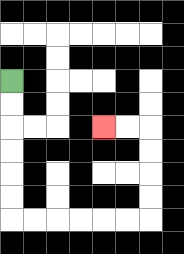{'start': '[0, 3]', 'end': '[4, 5]', 'path_directions': 'D,D,D,D,D,D,R,R,R,R,R,R,U,U,U,U,L,L', 'path_coordinates': '[[0, 3], [0, 4], [0, 5], [0, 6], [0, 7], [0, 8], [0, 9], [1, 9], [2, 9], [3, 9], [4, 9], [5, 9], [6, 9], [6, 8], [6, 7], [6, 6], [6, 5], [5, 5], [4, 5]]'}